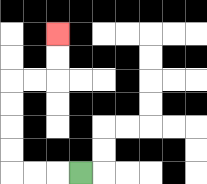{'start': '[3, 7]', 'end': '[2, 1]', 'path_directions': 'L,L,L,U,U,U,U,R,R,U,U', 'path_coordinates': '[[3, 7], [2, 7], [1, 7], [0, 7], [0, 6], [0, 5], [0, 4], [0, 3], [1, 3], [2, 3], [2, 2], [2, 1]]'}